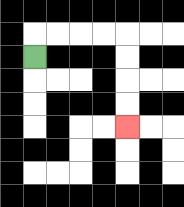{'start': '[1, 2]', 'end': '[5, 5]', 'path_directions': 'U,R,R,R,R,D,D,D,D', 'path_coordinates': '[[1, 2], [1, 1], [2, 1], [3, 1], [4, 1], [5, 1], [5, 2], [5, 3], [5, 4], [5, 5]]'}